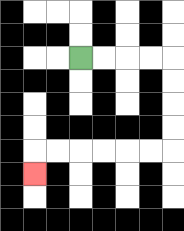{'start': '[3, 2]', 'end': '[1, 7]', 'path_directions': 'R,R,R,R,D,D,D,D,L,L,L,L,L,L,D', 'path_coordinates': '[[3, 2], [4, 2], [5, 2], [6, 2], [7, 2], [7, 3], [7, 4], [7, 5], [7, 6], [6, 6], [5, 6], [4, 6], [3, 6], [2, 6], [1, 6], [1, 7]]'}